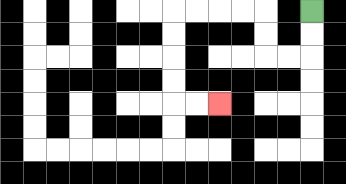{'start': '[13, 0]', 'end': '[9, 4]', 'path_directions': 'D,D,L,L,U,U,L,L,L,L,D,D,D,D,R,R', 'path_coordinates': '[[13, 0], [13, 1], [13, 2], [12, 2], [11, 2], [11, 1], [11, 0], [10, 0], [9, 0], [8, 0], [7, 0], [7, 1], [7, 2], [7, 3], [7, 4], [8, 4], [9, 4]]'}